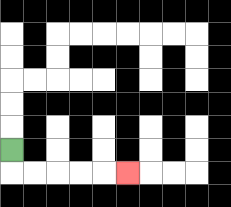{'start': '[0, 6]', 'end': '[5, 7]', 'path_directions': 'D,R,R,R,R,R', 'path_coordinates': '[[0, 6], [0, 7], [1, 7], [2, 7], [3, 7], [4, 7], [5, 7]]'}